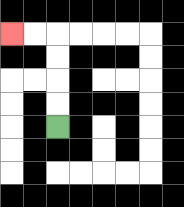{'start': '[2, 5]', 'end': '[0, 1]', 'path_directions': 'U,U,U,U,L,L', 'path_coordinates': '[[2, 5], [2, 4], [2, 3], [2, 2], [2, 1], [1, 1], [0, 1]]'}